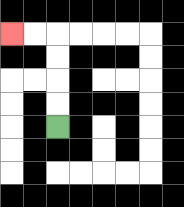{'start': '[2, 5]', 'end': '[0, 1]', 'path_directions': 'U,U,U,U,L,L', 'path_coordinates': '[[2, 5], [2, 4], [2, 3], [2, 2], [2, 1], [1, 1], [0, 1]]'}